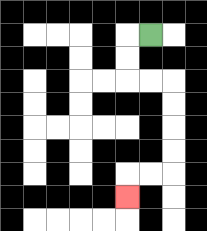{'start': '[6, 1]', 'end': '[5, 8]', 'path_directions': 'L,D,D,R,R,D,D,D,D,L,L,D', 'path_coordinates': '[[6, 1], [5, 1], [5, 2], [5, 3], [6, 3], [7, 3], [7, 4], [7, 5], [7, 6], [7, 7], [6, 7], [5, 7], [5, 8]]'}